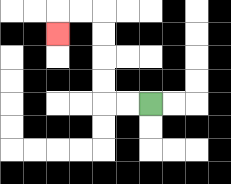{'start': '[6, 4]', 'end': '[2, 1]', 'path_directions': 'L,L,U,U,U,U,L,L,D', 'path_coordinates': '[[6, 4], [5, 4], [4, 4], [4, 3], [4, 2], [4, 1], [4, 0], [3, 0], [2, 0], [2, 1]]'}